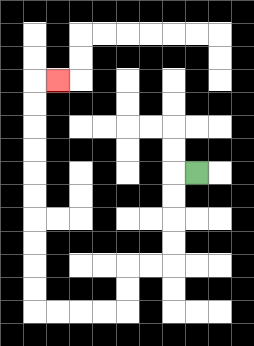{'start': '[8, 7]', 'end': '[2, 3]', 'path_directions': 'L,D,D,D,D,L,L,D,D,L,L,L,L,U,U,U,U,U,U,U,U,U,U,R', 'path_coordinates': '[[8, 7], [7, 7], [7, 8], [7, 9], [7, 10], [7, 11], [6, 11], [5, 11], [5, 12], [5, 13], [4, 13], [3, 13], [2, 13], [1, 13], [1, 12], [1, 11], [1, 10], [1, 9], [1, 8], [1, 7], [1, 6], [1, 5], [1, 4], [1, 3], [2, 3]]'}